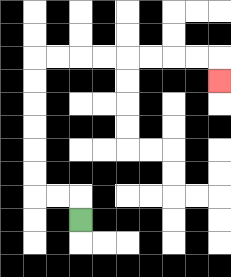{'start': '[3, 9]', 'end': '[9, 3]', 'path_directions': 'U,L,L,U,U,U,U,U,U,R,R,R,R,R,R,R,R,D', 'path_coordinates': '[[3, 9], [3, 8], [2, 8], [1, 8], [1, 7], [1, 6], [1, 5], [1, 4], [1, 3], [1, 2], [2, 2], [3, 2], [4, 2], [5, 2], [6, 2], [7, 2], [8, 2], [9, 2], [9, 3]]'}